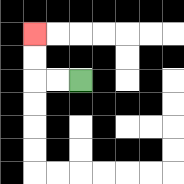{'start': '[3, 3]', 'end': '[1, 1]', 'path_directions': 'L,L,U,U', 'path_coordinates': '[[3, 3], [2, 3], [1, 3], [1, 2], [1, 1]]'}